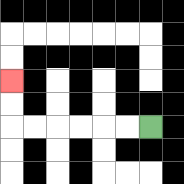{'start': '[6, 5]', 'end': '[0, 3]', 'path_directions': 'L,L,L,L,L,L,U,U', 'path_coordinates': '[[6, 5], [5, 5], [4, 5], [3, 5], [2, 5], [1, 5], [0, 5], [0, 4], [0, 3]]'}